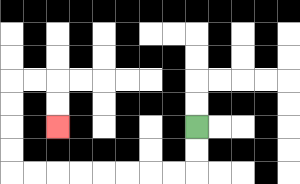{'start': '[8, 5]', 'end': '[2, 5]', 'path_directions': 'D,D,L,L,L,L,L,L,L,L,U,U,U,U,R,R,D,D', 'path_coordinates': '[[8, 5], [8, 6], [8, 7], [7, 7], [6, 7], [5, 7], [4, 7], [3, 7], [2, 7], [1, 7], [0, 7], [0, 6], [0, 5], [0, 4], [0, 3], [1, 3], [2, 3], [2, 4], [2, 5]]'}